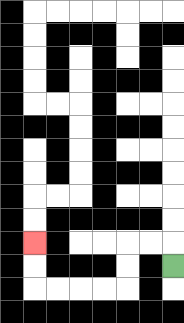{'start': '[7, 11]', 'end': '[1, 10]', 'path_directions': 'U,L,L,D,D,L,L,L,L,U,U', 'path_coordinates': '[[7, 11], [7, 10], [6, 10], [5, 10], [5, 11], [5, 12], [4, 12], [3, 12], [2, 12], [1, 12], [1, 11], [1, 10]]'}